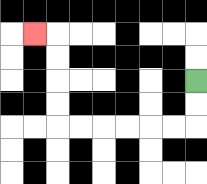{'start': '[8, 3]', 'end': '[1, 1]', 'path_directions': 'D,D,L,L,L,L,L,L,U,U,U,U,L', 'path_coordinates': '[[8, 3], [8, 4], [8, 5], [7, 5], [6, 5], [5, 5], [4, 5], [3, 5], [2, 5], [2, 4], [2, 3], [2, 2], [2, 1], [1, 1]]'}